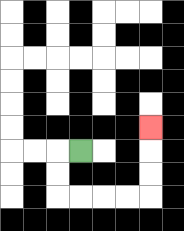{'start': '[3, 6]', 'end': '[6, 5]', 'path_directions': 'L,D,D,R,R,R,R,U,U,U', 'path_coordinates': '[[3, 6], [2, 6], [2, 7], [2, 8], [3, 8], [4, 8], [5, 8], [6, 8], [6, 7], [6, 6], [6, 5]]'}